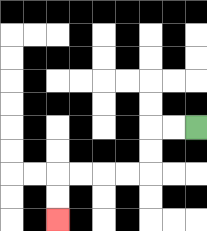{'start': '[8, 5]', 'end': '[2, 9]', 'path_directions': 'L,L,D,D,L,L,L,L,D,D', 'path_coordinates': '[[8, 5], [7, 5], [6, 5], [6, 6], [6, 7], [5, 7], [4, 7], [3, 7], [2, 7], [2, 8], [2, 9]]'}